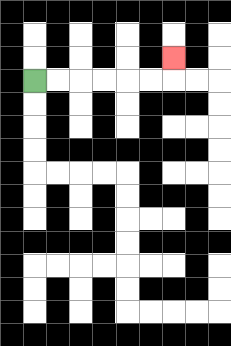{'start': '[1, 3]', 'end': '[7, 2]', 'path_directions': 'R,R,R,R,R,R,U', 'path_coordinates': '[[1, 3], [2, 3], [3, 3], [4, 3], [5, 3], [6, 3], [7, 3], [7, 2]]'}